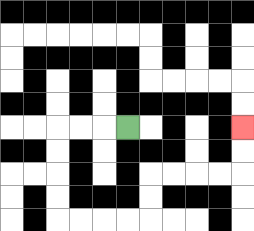{'start': '[5, 5]', 'end': '[10, 5]', 'path_directions': 'L,L,L,D,D,D,D,R,R,R,R,U,U,R,R,R,R,U,U', 'path_coordinates': '[[5, 5], [4, 5], [3, 5], [2, 5], [2, 6], [2, 7], [2, 8], [2, 9], [3, 9], [4, 9], [5, 9], [6, 9], [6, 8], [6, 7], [7, 7], [8, 7], [9, 7], [10, 7], [10, 6], [10, 5]]'}